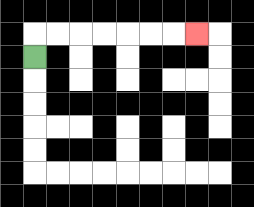{'start': '[1, 2]', 'end': '[8, 1]', 'path_directions': 'U,R,R,R,R,R,R,R', 'path_coordinates': '[[1, 2], [1, 1], [2, 1], [3, 1], [4, 1], [5, 1], [6, 1], [7, 1], [8, 1]]'}